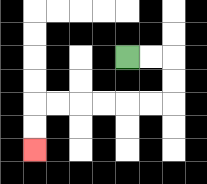{'start': '[5, 2]', 'end': '[1, 6]', 'path_directions': 'R,R,D,D,L,L,L,L,L,L,D,D', 'path_coordinates': '[[5, 2], [6, 2], [7, 2], [7, 3], [7, 4], [6, 4], [5, 4], [4, 4], [3, 4], [2, 4], [1, 4], [1, 5], [1, 6]]'}